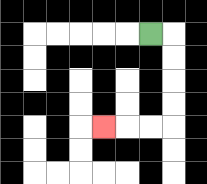{'start': '[6, 1]', 'end': '[4, 5]', 'path_directions': 'R,D,D,D,D,L,L,L', 'path_coordinates': '[[6, 1], [7, 1], [7, 2], [7, 3], [7, 4], [7, 5], [6, 5], [5, 5], [4, 5]]'}